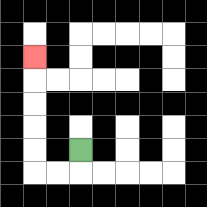{'start': '[3, 6]', 'end': '[1, 2]', 'path_directions': 'D,L,L,U,U,U,U,U', 'path_coordinates': '[[3, 6], [3, 7], [2, 7], [1, 7], [1, 6], [1, 5], [1, 4], [1, 3], [1, 2]]'}